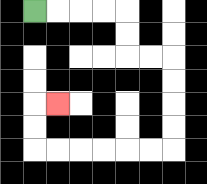{'start': '[1, 0]', 'end': '[2, 4]', 'path_directions': 'R,R,R,R,D,D,R,R,D,D,D,D,L,L,L,L,L,L,U,U,R', 'path_coordinates': '[[1, 0], [2, 0], [3, 0], [4, 0], [5, 0], [5, 1], [5, 2], [6, 2], [7, 2], [7, 3], [7, 4], [7, 5], [7, 6], [6, 6], [5, 6], [4, 6], [3, 6], [2, 6], [1, 6], [1, 5], [1, 4], [2, 4]]'}